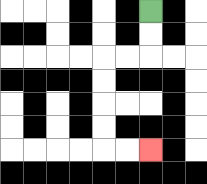{'start': '[6, 0]', 'end': '[6, 6]', 'path_directions': 'D,D,L,L,D,D,D,D,R,R', 'path_coordinates': '[[6, 0], [6, 1], [6, 2], [5, 2], [4, 2], [4, 3], [4, 4], [4, 5], [4, 6], [5, 6], [6, 6]]'}